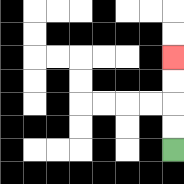{'start': '[7, 6]', 'end': '[7, 2]', 'path_directions': 'U,U,U,U', 'path_coordinates': '[[7, 6], [7, 5], [7, 4], [7, 3], [7, 2]]'}